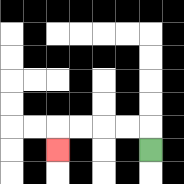{'start': '[6, 6]', 'end': '[2, 6]', 'path_directions': 'U,L,L,L,L,D', 'path_coordinates': '[[6, 6], [6, 5], [5, 5], [4, 5], [3, 5], [2, 5], [2, 6]]'}